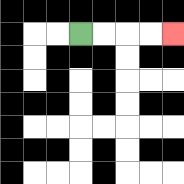{'start': '[3, 1]', 'end': '[7, 1]', 'path_directions': 'R,R,R,R', 'path_coordinates': '[[3, 1], [4, 1], [5, 1], [6, 1], [7, 1]]'}